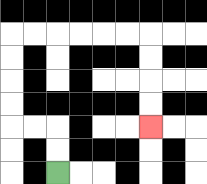{'start': '[2, 7]', 'end': '[6, 5]', 'path_directions': 'U,U,L,L,U,U,U,U,R,R,R,R,R,R,D,D,D,D', 'path_coordinates': '[[2, 7], [2, 6], [2, 5], [1, 5], [0, 5], [0, 4], [0, 3], [0, 2], [0, 1], [1, 1], [2, 1], [3, 1], [4, 1], [5, 1], [6, 1], [6, 2], [6, 3], [6, 4], [6, 5]]'}